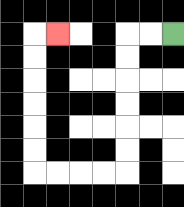{'start': '[7, 1]', 'end': '[2, 1]', 'path_directions': 'L,L,D,D,D,D,D,D,L,L,L,L,U,U,U,U,U,U,R', 'path_coordinates': '[[7, 1], [6, 1], [5, 1], [5, 2], [5, 3], [5, 4], [5, 5], [5, 6], [5, 7], [4, 7], [3, 7], [2, 7], [1, 7], [1, 6], [1, 5], [1, 4], [1, 3], [1, 2], [1, 1], [2, 1]]'}